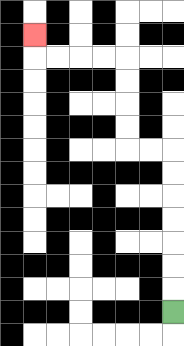{'start': '[7, 13]', 'end': '[1, 1]', 'path_directions': 'U,U,U,U,U,U,U,L,L,U,U,U,U,L,L,L,L,U', 'path_coordinates': '[[7, 13], [7, 12], [7, 11], [7, 10], [7, 9], [7, 8], [7, 7], [7, 6], [6, 6], [5, 6], [5, 5], [5, 4], [5, 3], [5, 2], [4, 2], [3, 2], [2, 2], [1, 2], [1, 1]]'}